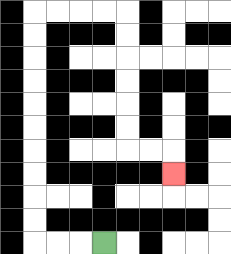{'start': '[4, 10]', 'end': '[7, 7]', 'path_directions': 'L,L,L,U,U,U,U,U,U,U,U,U,U,R,R,R,R,D,D,D,D,D,D,R,R,D', 'path_coordinates': '[[4, 10], [3, 10], [2, 10], [1, 10], [1, 9], [1, 8], [1, 7], [1, 6], [1, 5], [1, 4], [1, 3], [1, 2], [1, 1], [1, 0], [2, 0], [3, 0], [4, 0], [5, 0], [5, 1], [5, 2], [5, 3], [5, 4], [5, 5], [5, 6], [6, 6], [7, 6], [7, 7]]'}